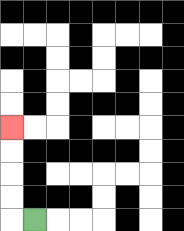{'start': '[1, 9]', 'end': '[0, 5]', 'path_directions': 'L,U,U,U,U', 'path_coordinates': '[[1, 9], [0, 9], [0, 8], [0, 7], [0, 6], [0, 5]]'}